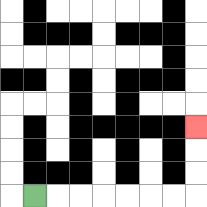{'start': '[1, 8]', 'end': '[8, 5]', 'path_directions': 'R,R,R,R,R,R,R,U,U,U', 'path_coordinates': '[[1, 8], [2, 8], [3, 8], [4, 8], [5, 8], [6, 8], [7, 8], [8, 8], [8, 7], [8, 6], [8, 5]]'}